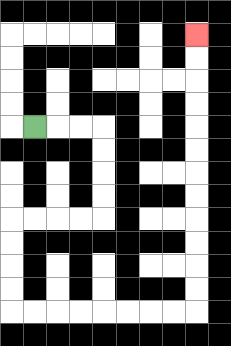{'start': '[1, 5]', 'end': '[8, 1]', 'path_directions': 'R,R,R,D,D,D,D,L,L,L,L,D,D,D,D,R,R,R,R,R,R,R,R,U,U,U,U,U,U,U,U,U,U,U,U', 'path_coordinates': '[[1, 5], [2, 5], [3, 5], [4, 5], [4, 6], [4, 7], [4, 8], [4, 9], [3, 9], [2, 9], [1, 9], [0, 9], [0, 10], [0, 11], [0, 12], [0, 13], [1, 13], [2, 13], [3, 13], [4, 13], [5, 13], [6, 13], [7, 13], [8, 13], [8, 12], [8, 11], [8, 10], [8, 9], [8, 8], [8, 7], [8, 6], [8, 5], [8, 4], [8, 3], [8, 2], [8, 1]]'}